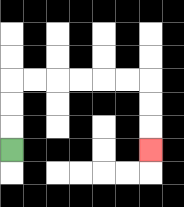{'start': '[0, 6]', 'end': '[6, 6]', 'path_directions': 'U,U,U,R,R,R,R,R,R,D,D,D', 'path_coordinates': '[[0, 6], [0, 5], [0, 4], [0, 3], [1, 3], [2, 3], [3, 3], [4, 3], [5, 3], [6, 3], [6, 4], [6, 5], [6, 6]]'}